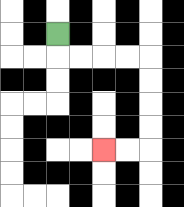{'start': '[2, 1]', 'end': '[4, 6]', 'path_directions': 'D,R,R,R,R,D,D,D,D,L,L', 'path_coordinates': '[[2, 1], [2, 2], [3, 2], [4, 2], [5, 2], [6, 2], [6, 3], [6, 4], [6, 5], [6, 6], [5, 6], [4, 6]]'}